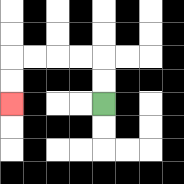{'start': '[4, 4]', 'end': '[0, 4]', 'path_directions': 'U,U,L,L,L,L,D,D', 'path_coordinates': '[[4, 4], [4, 3], [4, 2], [3, 2], [2, 2], [1, 2], [0, 2], [0, 3], [0, 4]]'}